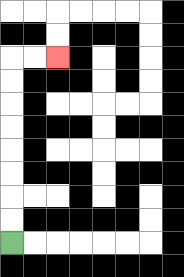{'start': '[0, 10]', 'end': '[2, 2]', 'path_directions': 'U,U,U,U,U,U,U,U,R,R', 'path_coordinates': '[[0, 10], [0, 9], [0, 8], [0, 7], [0, 6], [0, 5], [0, 4], [0, 3], [0, 2], [1, 2], [2, 2]]'}